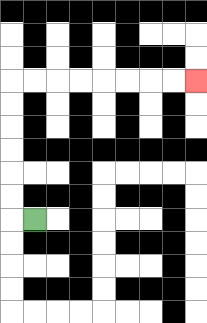{'start': '[1, 9]', 'end': '[8, 3]', 'path_directions': 'L,U,U,U,U,U,U,R,R,R,R,R,R,R,R', 'path_coordinates': '[[1, 9], [0, 9], [0, 8], [0, 7], [0, 6], [0, 5], [0, 4], [0, 3], [1, 3], [2, 3], [3, 3], [4, 3], [5, 3], [6, 3], [7, 3], [8, 3]]'}